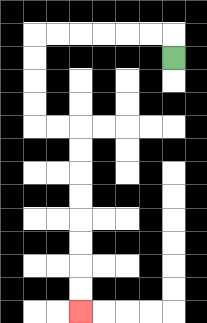{'start': '[7, 2]', 'end': '[3, 13]', 'path_directions': 'U,L,L,L,L,L,L,D,D,D,D,R,R,D,D,D,D,D,D,D,D', 'path_coordinates': '[[7, 2], [7, 1], [6, 1], [5, 1], [4, 1], [3, 1], [2, 1], [1, 1], [1, 2], [1, 3], [1, 4], [1, 5], [2, 5], [3, 5], [3, 6], [3, 7], [3, 8], [3, 9], [3, 10], [3, 11], [3, 12], [3, 13]]'}